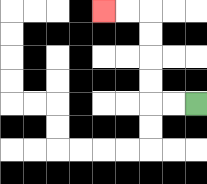{'start': '[8, 4]', 'end': '[4, 0]', 'path_directions': 'L,L,U,U,U,U,L,L', 'path_coordinates': '[[8, 4], [7, 4], [6, 4], [6, 3], [6, 2], [6, 1], [6, 0], [5, 0], [4, 0]]'}